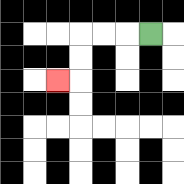{'start': '[6, 1]', 'end': '[2, 3]', 'path_directions': 'L,L,L,D,D,L', 'path_coordinates': '[[6, 1], [5, 1], [4, 1], [3, 1], [3, 2], [3, 3], [2, 3]]'}